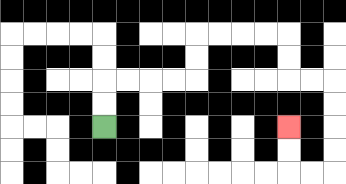{'start': '[4, 5]', 'end': '[12, 5]', 'path_directions': 'U,U,R,R,R,R,U,U,R,R,R,R,D,D,R,R,D,D,D,D,L,L,U,U', 'path_coordinates': '[[4, 5], [4, 4], [4, 3], [5, 3], [6, 3], [7, 3], [8, 3], [8, 2], [8, 1], [9, 1], [10, 1], [11, 1], [12, 1], [12, 2], [12, 3], [13, 3], [14, 3], [14, 4], [14, 5], [14, 6], [14, 7], [13, 7], [12, 7], [12, 6], [12, 5]]'}